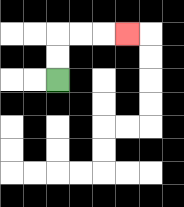{'start': '[2, 3]', 'end': '[5, 1]', 'path_directions': 'U,U,R,R,R', 'path_coordinates': '[[2, 3], [2, 2], [2, 1], [3, 1], [4, 1], [5, 1]]'}